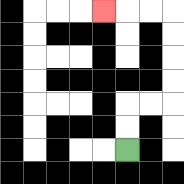{'start': '[5, 6]', 'end': '[4, 0]', 'path_directions': 'U,U,R,R,U,U,U,U,L,L,L', 'path_coordinates': '[[5, 6], [5, 5], [5, 4], [6, 4], [7, 4], [7, 3], [7, 2], [7, 1], [7, 0], [6, 0], [5, 0], [4, 0]]'}